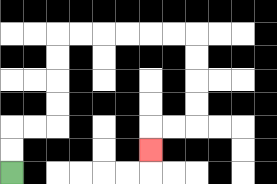{'start': '[0, 7]', 'end': '[6, 6]', 'path_directions': 'U,U,R,R,U,U,U,U,R,R,R,R,R,R,D,D,D,D,L,L,D', 'path_coordinates': '[[0, 7], [0, 6], [0, 5], [1, 5], [2, 5], [2, 4], [2, 3], [2, 2], [2, 1], [3, 1], [4, 1], [5, 1], [6, 1], [7, 1], [8, 1], [8, 2], [8, 3], [8, 4], [8, 5], [7, 5], [6, 5], [6, 6]]'}